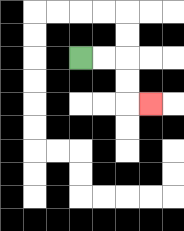{'start': '[3, 2]', 'end': '[6, 4]', 'path_directions': 'R,R,D,D,R', 'path_coordinates': '[[3, 2], [4, 2], [5, 2], [5, 3], [5, 4], [6, 4]]'}